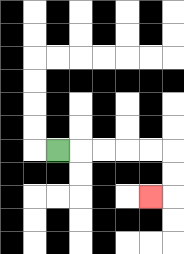{'start': '[2, 6]', 'end': '[6, 8]', 'path_directions': 'R,R,R,R,R,D,D,L', 'path_coordinates': '[[2, 6], [3, 6], [4, 6], [5, 6], [6, 6], [7, 6], [7, 7], [7, 8], [6, 8]]'}